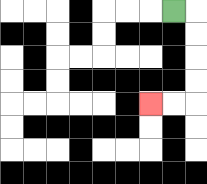{'start': '[7, 0]', 'end': '[6, 4]', 'path_directions': 'R,D,D,D,D,L,L', 'path_coordinates': '[[7, 0], [8, 0], [8, 1], [8, 2], [8, 3], [8, 4], [7, 4], [6, 4]]'}